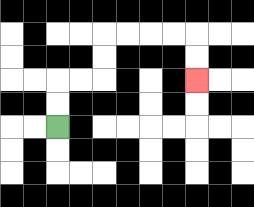{'start': '[2, 5]', 'end': '[8, 3]', 'path_directions': 'U,U,R,R,U,U,R,R,R,R,D,D', 'path_coordinates': '[[2, 5], [2, 4], [2, 3], [3, 3], [4, 3], [4, 2], [4, 1], [5, 1], [6, 1], [7, 1], [8, 1], [8, 2], [8, 3]]'}